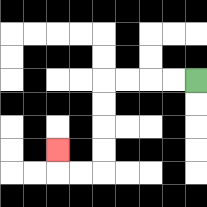{'start': '[8, 3]', 'end': '[2, 6]', 'path_directions': 'L,L,L,L,D,D,D,D,L,L,U', 'path_coordinates': '[[8, 3], [7, 3], [6, 3], [5, 3], [4, 3], [4, 4], [4, 5], [4, 6], [4, 7], [3, 7], [2, 7], [2, 6]]'}